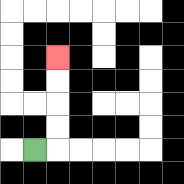{'start': '[1, 6]', 'end': '[2, 2]', 'path_directions': 'R,U,U,U,U', 'path_coordinates': '[[1, 6], [2, 6], [2, 5], [2, 4], [2, 3], [2, 2]]'}